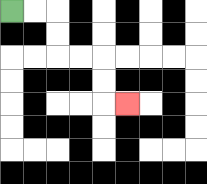{'start': '[0, 0]', 'end': '[5, 4]', 'path_directions': 'R,R,D,D,R,R,D,D,R', 'path_coordinates': '[[0, 0], [1, 0], [2, 0], [2, 1], [2, 2], [3, 2], [4, 2], [4, 3], [4, 4], [5, 4]]'}